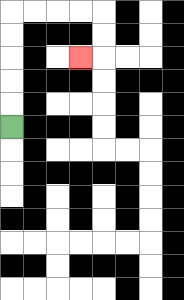{'start': '[0, 5]', 'end': '[3, 2]', 'path_directions': 'U,U,U,U,U,R,R,R,R,D,D,L', 'path_coordinates': '[[0, 5], [0, 4], [0, 3], [0, 2], [0, 1], [0, 0], [1, 0], [2, 0], [3, 0], [4, 0], [4, 1], [4, 2], [3, 2]]'}